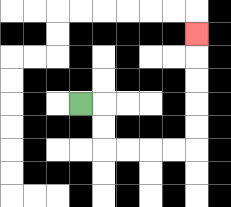{'start': '[3, 4]', 'end': '[8, 1]', 'path_directions': 'R,D,D,R,R,R,R,U,U,U,U,U', 'path_coordinates': '[[3, 4], [4, 4], [4, 5], [4, 6], [5, 6], [6, 6], [7, 6], [8, 6], [8, 5], [8, 4], [8, 3], [8, 2], [8, 1]]'}